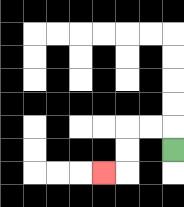{'start': '[7, 6]', 'end': '[4, 7]', 'path_directions': 'U,L,L,D,D,L', 'path_coordinates': '[[7, 6], [7, 5], [6, 5], [5, 5], [5, 6], [5, 7], [4, 7]]'}